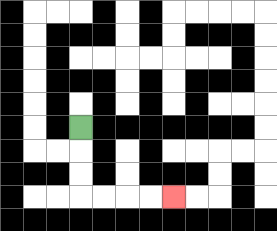{'start': '[3, 5]', 'end': '[7, 8]', 'path_directions': 'D,D,D,R,R,R,R', 'path_coordinates': '[[3, 5], [3, 6], [3, 7], [3, 8], [4, 8], [5, 8], [6, 8], [7, 8]]'}